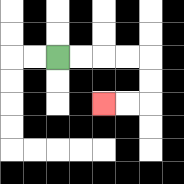{'start': '[2, 2]', 'end': '[4, 4]', 'path_directions': 'R,R,R,R,D,D,L,L', 'path_coordinates': '[[2, 2], [3, 2], [4, 2], [5, 2], [6, 2], [6, 3], [6, 4], [5, 4], [4, 4]]'}